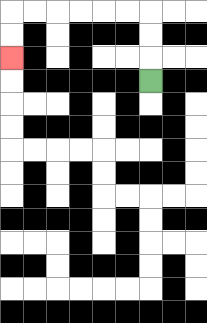{'start': '[6, 3]', 'end': '[0, 2]', 'path_directions': 'U,U,U,L,L,L,L,L,L,D,D', 'path_coordinates': '[[6, 3], [6, 2], [6, 1], [6, 0], [5, 0], [4, 0], [3, 0], [2, 0], [1, 0], [0, 0], [0, 1], [0, 2]]'}